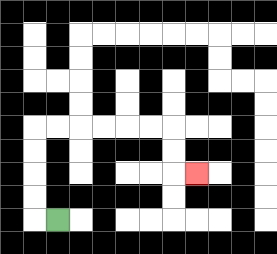{'start': '[2, 9]', 'end': '[8, 7]', 'path_directions': 'L,U,U,U,U,R,R,R,R,R,R,D,D,R', 'path_coordinates': '[[2, 9], [1, 9], [1, 8], [1, 7], [1, 6], [1, 5], [2, 5], [3, 5], [4, 5], [5, 5], [6, 5], [7, 5], [7, 6], [7, 7], [8, 7]]'}